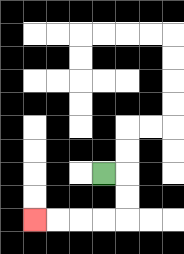{'start': '[4, 7]', 'end': '[1, 9]', 'path_directions': 'R,D,D,L,L,L,L', 'path_coordinates': '[[4, 7], [5, 7], [5, 8], [5, 9], [4, 9], [3, 9], [2, 9], [1, 9]]'}